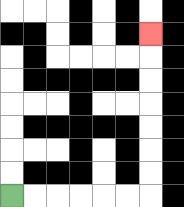{'start': '[0, 8]', 'end': '[6, 1]', 'path_directions': 'R,R,R,R,R,R,U,U,U,U,U,U,U', 'path_coordinates': '[[0, 8], [1, 8], [2, 8], [3, 8], [4, 8], [5, 8], [6, 8], [6, 7], [6, 6], [6, 5], [6, 4], [6, 3], [6, 2], [6, 1]]'}